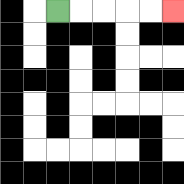{'start': '[2, 0]', 'end': '[7, 0]', 'path_directions': 'R,R,R,R,R', 'path_coordinates': '[[2, 0], [3, 0], [4, 0], [5, 0], [6, 0], [7, 0]]'}